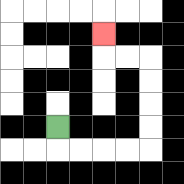{'start': '[2, 5]', 'end': '[4, 1]', 'path_directions': 'D,R,R,R,R,U,U,U,U,L,L,U', 'path_coordinates': '[[2, 5], [2, 6], [3, 6], [4, 6], [5, 6], [6, 6], [6, 5], [6, 4], [6, 3], [6, 2], [5, 2], [4, 2], [4, 1]]'}